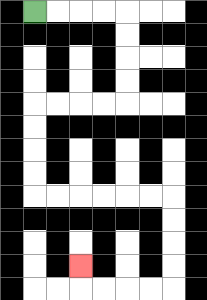{'start': '[1, 0]', 'end': '[3, 11]', 'path_directions': 'R,R,R,R,D,D,D,D,L,L,L,L,D,D,D,D,R,R,R,R,R,R,D,D,D,D,L,L,L,L,U', 'path_coordinates': '[[1, 0], [2, 0], [3, 0], [4, 0], [5, 0], [5, 1], [5, 2], [5, 3], [5, 4], [4, 4], [3, 4], [2, 4], [1, 4], [1, 5], [1, 6], [1, 7], [1, 8], [2, 8], [3, 8], [4, 8], [5, 8], [6, 8], [7, 8], [7, 9], [7, 10], [7, 11], [7, 12], [6, 12], [5, 12], [4, 12], [3, 12], [3, 11]]'}